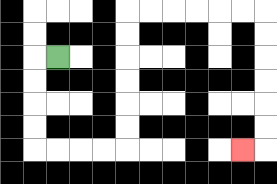{'start': '[2, 2]', 'end': '[10, 6]', 'path_directions': 'L,D,D,D,D,R,R,R,R,U,U,U,U,U,U,R,R,R,R,R,R,D,D,D,D,D,D,L', 'path_coordinates': '[[2, 2], [1, 2], [1, 3], [1, 4], [1, 5], [1, 6], [2, 6], [3, 6], [4, 6], [5, 6], [5, 5], [5, 4], [5, 3], [5, 2], [5, 1], [5, 0], [6, 0], [7, 0], [8, 0], [9, 0], [10, 0], [11, 0], [11, 1], [11, 2], [11, 3], [11, 4], [11, 5], [11, 6], [10, 6]]'}